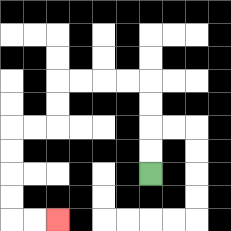{'start': '[6, 7]', 'end': '[2, 9]', 'path_directions': 'U,U,U,U,L,L,L,L,D,D,L,L,D,D,D,D,R,R', 'path_coordinates': '[[6, 7], [6, 6], [6, 5], [6, 4], [6, 3], [5, 3], [4, 3], [3, 3], [2, 3], [2, 4], [2, 5], [1, 5], [0, 5], [0, 6], [0, 7], [0, 8], [0, 9], [1, 9], [2, 9]]'}